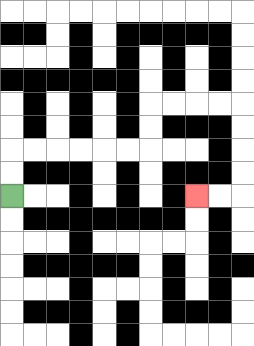{'start': '[0, 8]', 'end': '[8, 8]', 'path_directions': 'U,U,R,R,R,R,R,R,U,U,R,R,R,R,D,D,D,D,L,L', 'path_coordinates': '[[0, 8], [0, 7], [0, 6], [1, 6], [2, 6], [3, 6], [4, 6], [5, 6], [6, 6], [6, 5], [6, 4], [7, 4], [8, 4], [9, 4], [10, 4], [10, 5], [10, 6], [10, 7], [10, 8], [9, 8], [8, 8]]'}